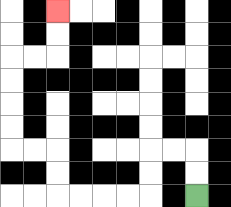{'start': '[8, 8]', 'end': '[2, 0]', 'path_directions': 'U,U,L,L,D,D,L,L,L,L,U,U,L,L,U,U,U,U,R,R,U,U', 'path_coordinates': '[[8, 8], [8, 7], [8, 6], [7, 6], [6, 6], [6, 7], [6, 8], [5, 8], [4, 8], [3, 8], [2, 8], [2, 7], [2, 6], [1, 6], [0, 6], [0, 5], [0, 4], [0, 3], [0, 2], [1, 2], [2, 2], [2, 1], [2, 0]]'}